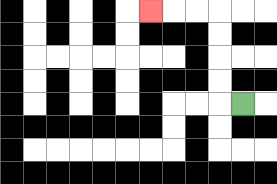{'start': '[10, 4]', 'end': '[6, 0]', 'path_directions': 'L,U,U,U,U,L,L,L', 'path_coordinates': '[[10, 4], [9, 4], [9, 3], [9, 2], [9, 1], [9, 0], [8, 0], [7, 0], [6, 0]]'}